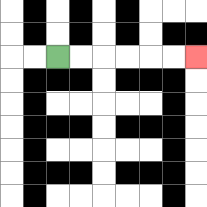{'start': '[2, 2]', 'end': '[8, 2]', 'path_directions': 'R,R,R,R,R,R', 'path_coordinates': '[[2, 2], [3, 2], [4, 2], [5, 2], [6, 2], [7, 2], [8, 2]]'}